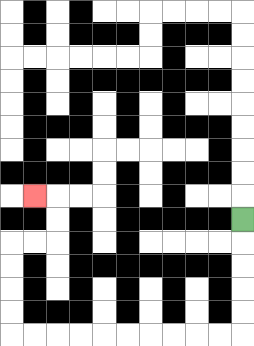{'start': '[10, 9]', 'end': '[1, 8]', 'path_directions': 'D,D,D,D,D,L,L,L,L,L,L,L,L,L,L,U,U,U,U,R,R,U,U,L', 'path_coordinates': '[[10, 9], [10, 10], [10, 11], [10, 12], [10, 13], [10, 14], [9, 14], [8, 14], [7, 14], [6, 14], [5, 14], [4, 14], [3, 14], [2, 14], [1, 14], [0, 14], [0, 13], [0, 12], [0, 11], [0, 10], [1, 10], [2, 10], [2, 9], [2, 8], [1, 8]]'}